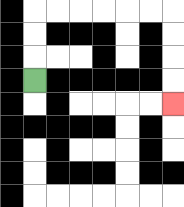{'start': '[1, 3]', 'end': '[7, 4]', 'path_directions': 'U,U,U,R,R,R,R,R,R,D,D,D,D', 'path_coordinates': '[[1, 3], [1, 2], [1, 1], [1, 0], [2, 0], [3, 0], [4, 0], [5, 0], [6, 0], [7, 0], [7, 1], [7, 2], [7, 3], [7, 4]]'}